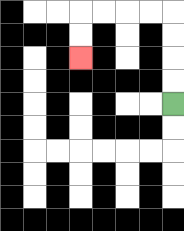{'start': '[7, 4]', 'end': '[3, 2]', 'path_directions': 'U,U,U,U,L,L,L,L,D,D', 'path_coordinates': '[[7, 4], [7, 3], [7, 2], [7, 1], [7, 0], [6, 0], [5, 0], [4, 0], [3, 0], [3, 1], [3, 2]]'}